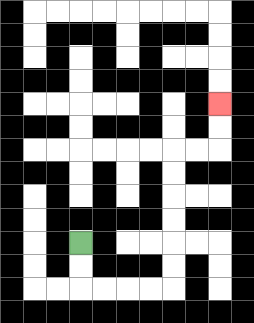{'start': '[3, 10]', 'end': '[9, 4]', 'path_directions': 'D,D,R,R,R,R,U,U,U,U,U,U,R,R,U,U', 'path_coordinates': '[[3, 10], [3, 11], [3, 12], [4, 12], [5, 12], [6, 12], [7, 12], [7, 11], [7, 10], [7, 9], [7, 8], [7, 7], [7, 6], [8, 6], [9, 6], [9, 5], [9, 4]]'}